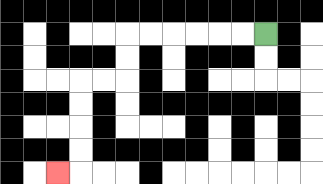{'start': '[11, 1]', 'end': '[2, 7]', 'path_directions': 'L,L,L,L,L,L,D,D,L,L,D,D,D,D,L', 'path_coordinates': '[[11, 1], [10, 1], [9, 1], [8, 1], [7, 1], [6, 1], [5, 1], [5, 2], [5, 3], [4, 3], [3, 3], [3, 4], [3, 5], [3, 6], [3, 7], [2, 7]]'}